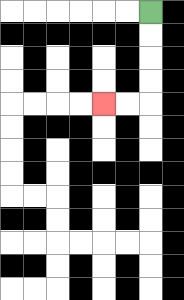{'start': '[6, 0]', 'end': '[4, 4]', 'path_directions': 'D,D,D,D,L,L', 'path_coordinates': '[[6, 0], [6, 1], [6, 2], [6, 3], [6, 4], [5, 4], [4, 4]]'}